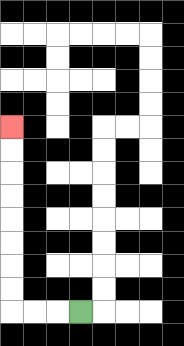{'start': '[3, 13]', 'end': '[0, 5]', 'path_directions': 'L,L,L,U,U,U,U,U,U,U,U', 'path_coordinates': '[[3, 13], [2, 13], [1, 13], [0, 13], [0, 12], [0, 11], [0, 10], [0, 9], [0, 8], [0, 7], [0, 6], [0, 5]]'}